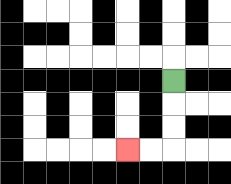{'start': '[7, 3]', 'end': '[5, 6]', 'path_directions': 'D,D,D,L,L', 'path_coordinates': '[[7, 3], [7, 4], [7, 5], [7, 6], [6, 6], [5, 6]]'}